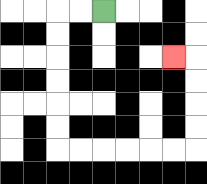{'start': '[4, 0]', 'end': '[7, 2]', 'path_directions': 'L,L,D,D,D,D,D,D,R,R,R,R,R,R,U,U,U,U,L', 'path_coordinates': '[[4, 0], [3, 0], [2, 0], [2, 1], [2, 2], [2, 3], [2, 4], [2, 5], [2, 6], [3, 6], [4, 6], [5, 6], [6, 6], [7, 6], [8, 6], [8, 5], [8, 4], [8, 3], [8, 2], [7, 2]]'}